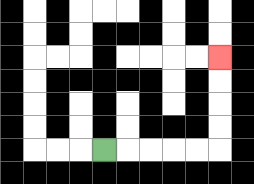{'start': '[4, 6]', 'end': '[9, 2]', 'path_directions': 'R,R,R,R,R,U,U,U,U', 'path_coordinates': '[[4, 6], [5, 6], [6, 6], [7, 6], [8, 6], [9, 6], [9, 5], [9, 4], [9, 3], [9, 2]]'}